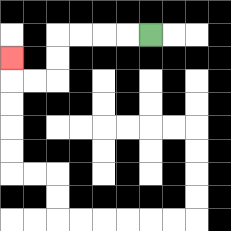{'start': '[6, 1]', 'end': '[0, 2]', 'path_directions': 'L,L,L,L,D,D,L,L,U', 'path_coordinates': '[[6, 1], [5, 1], [4, 1], [3, 1], [2, 1], [2, 2], [2, 3], [1, 3], [0, 3], [0, 2]]'}